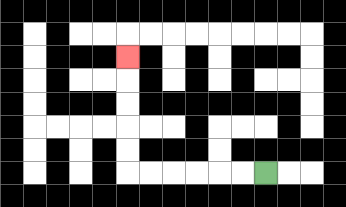{'start': '[11, 7]', 'end': '[5, 2]', 'path_directions': 'L,L,L,L,L,L,U,U,U,U,U', 'path_coordinates': '[[11, 7], [10, 7], [9, 7], [8, 7], [7, 7], [6, 7], [5, 7], [5, 6], [5, 5], [5, 4], [5, 3], [5, 2]]'}